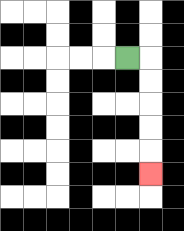{'start': '[5, 2]', 'end': '[6, 7]', 'path_directions': 'R,D,D,D,D,D', 'path_coordinates': '[[5, 2], [6, 2], [6, 3], [6, 4], [6, 5], [6, 6], [6, 7]]'}